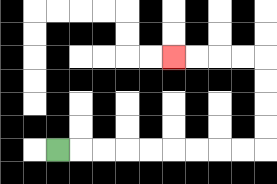{'start': '[2, 6]', 'end': '[7, 2]', 'path_directions': 'R,R,R,R,R,R,R,R,R,U,U,U,U,L,L,L,L', 'path_coordinates': '[[2, 6], [3, 6], [4, 6], [5, 6], [6, 6], [7, 6], [8, 6], [9, 6], [10, 6], [11, 6], [11, 5], [11, 4], [11, 3], [11, 2], [10, 2], [9, 2], [8, 2], [7, 2]]'}